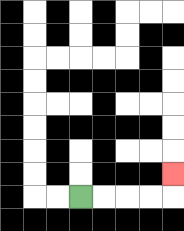{'start': '[3, 8]', 'end': '[7, 7]', 'path_directions': 'R,R,R,R,U', 'path_coordinates': '[[3, 8], [4, 8], [5, 8], [6, 8], [7, 8], [7, 7]]'}